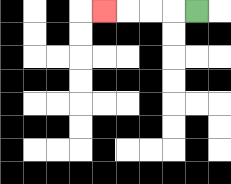{'start': '[8, 0]', 'end': '[4, 0]', 'path_directions': 'L,L,L,L', 'path_coordinates': '[[8, 0], [7, 0], [6, 0], [5, 0], [4, 0]]'}